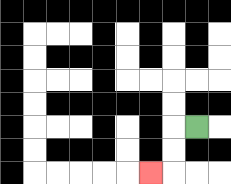{'start': '[8, 5]', 'end': '[6, 7]', 'path_directions': 'L,D,D,L', 'path_coordinates': '[[8, 5], [7, 5], [7, 6], [7, 7], [6, 7]]'}